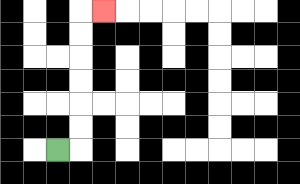{'start': '[2, 6]', 'end': '[4, 0]', 'path_directions': 'R,U,U,U,U,U,U,R', 'path_coordinates': '[[2, 6], [3, 6], [3, 5], [3, 4], [3, 3], [3, 2], [3, 1], [3, 0], [4, 0]]'}